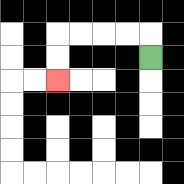{'start': '[6, 2]', 'end': '[2, 3]', 'path_directions': 'U,L,L,L,L,D,D', 'path_coordinates': '[[6, 2], [6, 1], [5, 1], [4, 1], [3, 1], [2, 1], [2, 2], [2, 3]]'}